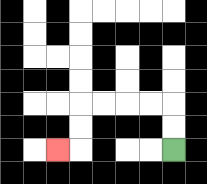{'start': '[7, 6]', 'end': '[2, 6]', 'path_directions': 'U,U,L,L,L,L,D,D,L', 'path_coordinates': '[[7, 6], [7, 5], [7, 4], [6, 4], [5, 4], [4, 4], [3, 4], [3, 5], [3, 6], [2, 6]]'}